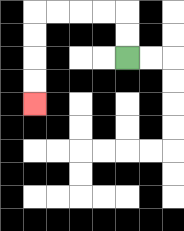{'start': '[5, 2]', 'end': '[1, 4]', 'path_directions': 'U,U,L,L,L,L,D,D,D,D', 'path_coordinates': '[[5, 2], [5, 1], [5, 0], [4, 0], [3, 0], [2, 0], [1, 0], [1, 1], [1, 2], [1, 3], [1, 4]]'}